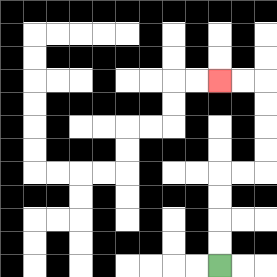{'start': '[9, 11]', 'end': '[9, 3]', 'path_directions': 'U,U,U,U,R,R,U,U,U,U,L,L', 'path_coordinates': '[[9, 11], [9, 10], [9, 9], [9, 8], [9, 7], [10, 7], [11, 7], [11, 6], [11, 5], [11, 4], [11, 3], [10, 3], [9, 3]]'}